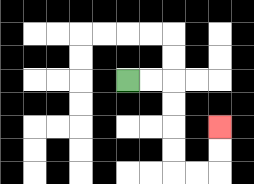{'start': '[5, 3]', 'end': '[9, 5]', 'path_directions': 'R,R,D,D,D,D,R,R,U,U', 'path_coordinates': '[[5, 3], [6, 3], [7, 3], [7, 4], [7, 5], [7, 6], [7, 7], [8, 7], [9, 7], [9, 6], [9, 5]]'}